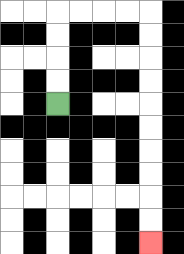{'start': '[2, 4]', 'end': '[6, 10]', 'path_directions': 'U,U,U,U,R,R,R,R,D,D,D,D,D,D,D,D,D,D', 'path_coordinates': '[[2, 4], [2, 3], [2, 2], [2, 1], [2, 0], [3, 0], [4, 0], [5, 0], [6, 0], [6, 1], [6, 2], [6, 3], [6, 4], [6, 5], [6, 6], [6, 7], [6, 8], [6, 9], [6, 10]]'}